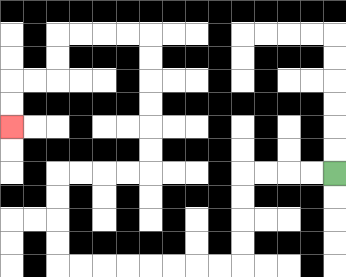{'start': '[14, 7]', 'end': '[0, 5]', 'path_directions': 'L,L,L,L,D,D,D,D,L,L,L,L,L,L,L,L,U,U,U,U,R,R,R,R,U,U,U,U,U,U,L,L,L,L,D,D,L,L,D,D', 'path_coordinates': '[[14, 7], [13, 7], [12, 7], [11, 7], [10, 7], [10, 8], [10, 9], [10, 10], [10, 11], [9, 11], [8, 11], [7, 11], [6, 11], [5, 11], [4, 11], [3, 11], [2, 11], [2, 10], [2, 9], [2, 8], [2, 7], [3, 7], [4, 7], [5, 7], [6, 7], [6, 6], [6, 5], [6, 4], [6, 3], [6, 2], [6, 1], [5, 1], [4, 1], [3, 1], [2, 1], [2, 2], [2, 3], [1, 3], [0, 3], [0, 4], [0, 5]]'}